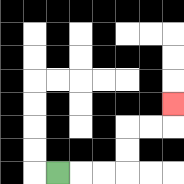{'start': '[2, 7]', 'end': '[7, 4]', 'path_directions': 'R,R,R,U,U,R,R,U', 'path_coordinates': '[[2, 7], [3, 7], [4, 7], [5, 7], [5, 6], [5, 5], [6, 5], [7, 5], [7, 4]]'}